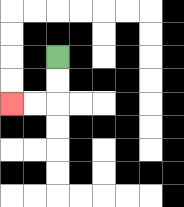{'start': '[2, 2]', 'end': '[0, 4]', 'path_directions': 'D,D,L,L', 'path_coordinates': '[[2, 2], [2, 3], [2, 4], [1, 4], [0, 4]]'}